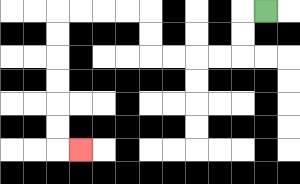{'start': '[11, 0]', 'end': '[3, 6]', 'path_directions': 'L,D,D,L,L,L,L,U,U,L,L,L,L,D,D,D,D,D,D,R', 'path_coordinates': '[[11, 0], [10, 0], [10, 1], [10, 2], [9, 2], [8, 2], [7, 2], [6, 2], [6, 1], [6, 0], [5, 0], [4, 0], [3, 0], [2, 0], [2, 1], [2, 2], [2, 3], [2, 4], [2, 5], [2, 6], [3, 6]]'}